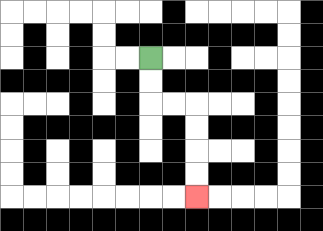{'start': '[6, 2]', 'end': '[8, 8]', 'path_directions': 'D,D,R,R,D,D,D,D', 'path_coordinates': '[[6, 2], [6, 3], [6, 4], [7, 4], [8, 4], [8, 5], [8, 6], [8, 7], [8, 8]]'}